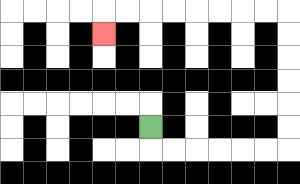{'start': '[6, 5]', 'end': '[4, 1]', 'path_directions': 'D,R,R,R,R,R,R,U,U,U,U,U,U,L,L,L,L,L,L,L,L,D', 'path_coordinates': '[[6, 5], [6, 6], [7, 6], [8, 6], [9, 6], [10, 6], [11, 6], [12, 6], [12, 5], [12, 4], [12, 3], [12, 2], [12, 1], [12, 0], [11, 0], [10, 0], [9, 0], [8, 0], [7, 0], [6, 0], [5, 0], [4, 0], [4, 1]]'}